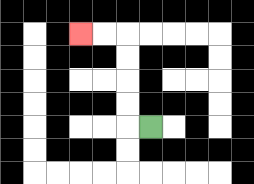{'start': '[6, 5]', 'end': '[3, 1]', 'path_directions': 'L,U,U,U,U,L,L', 'path_coordinates': '[[6, 5], [5, 5], [5, 4], [5, 3], [5, 2], [5, 1], [4, 1], [3, 1]]'}